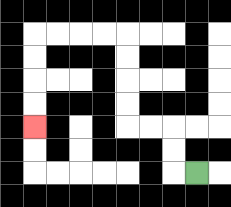{'start': '[8, 7]', 'end': '[1, 5]', 'path_directions': 'L,U,U,L,L,U,U,U,U,L,L,L,L,D,D,D,D', 'path_coordinates': '[[8, 7], [7, 7], [7, 6], [7, 5], [6, 5], [5, 5], [5, 4], [5, 3], [5, 2], [5, 1], [4, 1], [3, 1], [2, 1], [1, 1], [1, 2], [1, 3], [1, 4], [1, 5]]'}